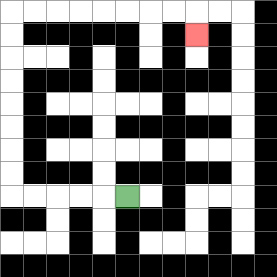{'start': '[5, 8]', 'end': '[8, 1]', 'path_directions': 'L,L,L,L,L,U,U,U,U,U,U,U,U,R,R,R,R,R,R,R,R,D', 'path_coordinates': '[[5, 8], [4, 8], [3, 8], [2, 8], [1, 8], [0, 8], [0, 7], [0, 6], [0, 5], [0, 4], [0, 3], [0, 2], [0, 1], [0, 0], [1, 0], [2, 0], [3, 0], [4, 0], [5, 0], [6, 0], [7, 0], [8, 0], [8, 1]]'}